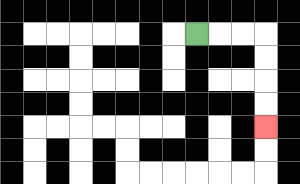{'start': '[8, 1]', 'end': '[11, 5]', 'path_directions': 'R,R,R,D,D,D,D', 'path_coordinates': '[[8, 1], [9, 1], [10, 1], [11, 1], [11, 2], [11, 3], [11, 4], [11, 5]]'}